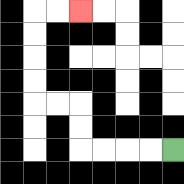{'start': '[7, 6]', 'end': '[3, 0]', 'path_directions': 'L,L,L,L,U,U,L,L,U,U,U,U,R,R', 'path_coordinates': '[[7, 6], [6, 6], [5, 6], [4, 6], [3, 6], [3, 5], [3, 4], [2, 4], [1, 4], [1, 3], [1, 2], [1, 1], [1, 0], [2, 0], [3, 0]]'}